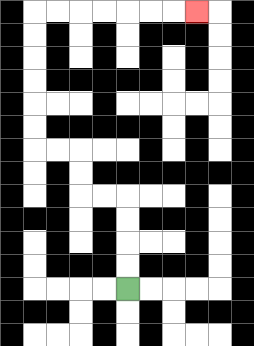{'start': '[5, 12]', 'end': '[8, 0]', 'path_directions': 'U,U,U,U,L,L,U,U,L,L,U,U,U,U,U,U,R,R,R,R,R,R,R', 'path_coordinates': '[[5, 12], [5, 11], [5, 10], [5, 9], [5, 8], [4, 8], [3, 8], [3, 7], [3, 6], [2, 6], [1, 6], [1, 5], [1, 4], [1, 3], [1, 2], [1, 1], [1, 0], [2, 0], [3, 0], [4, 0], [5, 0], [6, 0], [7, 0], [8, 0]]'}